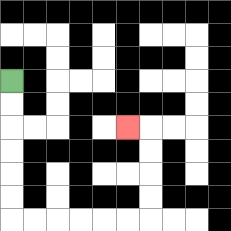{'start': '[0, 3]', 'end': '[5, 5]', 'path_directions': 'D,D,D,D,D,D,R,R,R,R,R,R,U,U,U,U,L', 'path_coordinates': '[[0, 3], [0, 4], [0, 5], [0, 6], [0, 7], [0, 8], [0, 9], [1, 9], [2, 9], [3, 9], [4, 9], [5, 9], [6, 9], [6, 8], [6, 7], [6, 6], [6, 5], [5, 5]]'}